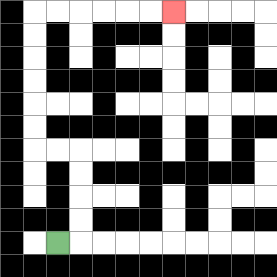{'start': '[2, 10]', 'end': '[7, 0]', 'path_directions': 'R,U,U,U,U,L,L,U,U,U,U,U,U,R,R,R,R,R,R', 'path_coordinates': '[[2, 10], [3, 10], [3, 9], [3, 8], [3, 7], [3, 6], [2, 6], [1, 6], [1, 5], [1, 4], [1, 3], [1, 2], [1, 1], [1, 0], [2, 0], [3, 0], [4, 0], [5, 0], [6, 0], [7, 0]]'}